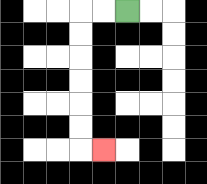{'start': '[5, 0]', 'end': '[4, 6]', 'path_directions': 'L,L,D,D,D,D,D,D,R', 'path_coordinates': '[[5, 0], [4, 0], [3, 0], [3, 1], [3, 2], [3, 3], [3, 4], [3, 5], [3, 6], [4, 6]]'}